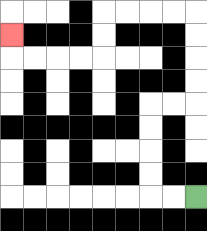{'start': '[8, 8]', 'end': '[0, 1]', 'path_directions': 'L,L,U,U,U,U,R,R,U,U,U,U,L,L,L,L,D,D,L,L,L,L,U', 'path_coordinates': '[[8, 8], [7, 8], [6, 8], [6, 7], [6, 6], [6, 5], [6, 4], [7, 4], [8, 4], [8, 3], [8, 2], [8, 1], [8, 0], [7, 0], [6, 0], [5, 0], [4, 0], [4, 1], [4, 2], [3, 2], [2, 2], [1, 2], [0, 2], [0, 1]]'}